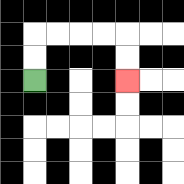{'start': '[1, 3]', 'end': '[5, 3]', 'path_directions': 'U,U,R,R,R,R,D,D', 'path_coordinates': '[[1, 3], [1, 2], [1, 1], [2, 1], [3, 1], [4, 1], [5, 1], [5, 2], [5, 3]]'}